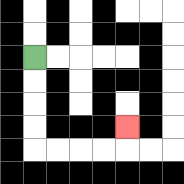{'start': '[1, 2]', 'end': '[5, 5]', 'path_directions': 'D,D,D,D,R,R,R,R,U', 'path_coordinates': '[[1, 2], [1, 3], [1, 4], [1, 5], [1, 6], [2, 6], [3, 6], [4, 6], [5, 6], [5, 5]]'}